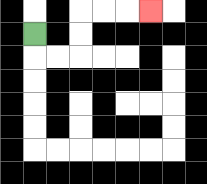{'start': '[1, 1]', 'end': '[6, 0]', 'path_directions': 'D,R,R,U,U,R,R,R', 'path_coordinates': '[[1, 1], [1, 2], [2, 2], [3, 2], [3, 1], [3, 0], [4, 0], [5, 0], [6, 0]]'}